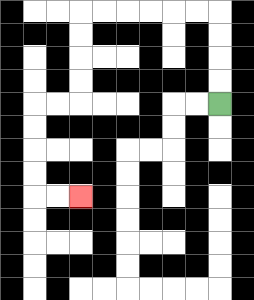{'start': '[9, 4]', 'end': '[3, 8]', 'path_directions': 'U,U,U,U,L,L,L,L,L,L,D,D,D,D,L,L,D,D,D,D,R,R', 'path_coordinates': '[[9, 4], [9, 3], [9, 2], [9, 1], [9, 0], [8, 0], [7, 0], [6, 0], [5, 0], [4, 0], [3, 0], [3, 1], [3, 2], [3, 3], [3, 4], [2, 4], [1, 4], [1, 5], [1, 6], [1, 7], [1, 8], [2, 8], [3, 8]]'}